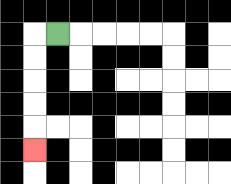{'start': '[2, 1]', 'end': '[1, 6]', 'path_directions': 'L,D,D,D,D,D', 'path_coordinates': '[[2, 1], [1, 1], [1, 2], [1, 3], [1, 4], [1, 5], [1, 6]]'}